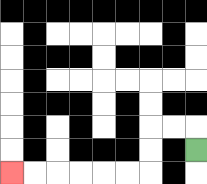{'start': '[8, 6]', 'end': '[0, 7]', 'path_directions': 'U,L,L,D,D,L,L,L,L,L,L', 'path_coordinates': '[[8, 6], [8, 5], [7, 5], [6, 5], [6, 6], [6, 7], [5, 7], [4, 7], [3, 7], [2, 7], [1, 7], [0, 7]]'}